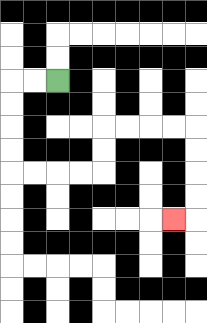{'start': '[2, 3]', 'end': '[7, 9]', 'path_directions': 'L,L,D,D,D,D,R,R,R,R,U,U,R,R,R,R,D,D,D,D,L', 'path_coordinates': '[[2, 3], [1, 3], [0, 3], [0, 4], [0, 5], [0, 6], [0, 7], [1, 7], [2, 7], [3, 7], [4, 7], [4, 6], [4, 5], [5, 5], [6, 5], [7, 5], [8, 5], [8, 6], [8, 7], [8, 8], [8, 9], [7, 9]]'}